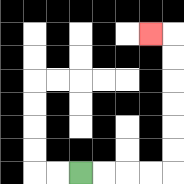{'start': '[3, 7]', 'end': '[6, 1]', 'path_directions': 'R,R,R,R,U,U,U,U,U,U,L', 'path_coordinates': '[[3, 7], [4, 7], [5, 7], [6, 7], [7, 7], [7, 6], [7, 5], [7, 4], [7, 3], [7, 2], [7, 1], [6, 1]]'}